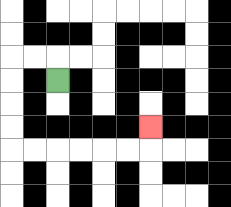{'start': '[2, 3]', 'end': '[6, 5]', 'path_directions': 'U,L,L,D,D,D,D,R,R,R,R,R,R,U', 'path_coordinates': '[[2, 3], [2, 2], [1, 2], [0, 2], [0, 3], [0, 4], [0, 5], [0, 6], [1, 6], [2, 6], [3, 6], [4, 6], [5, 6], [6, 6], [6, 5]]'}